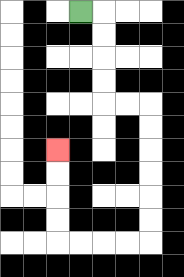{'start': '[3, 0]', 'end': '[2, 6]', 'path_directions': 'R,D,D,D,D,R,R,D,D,D,D,D,D,L,L,L,L,U,U,U,U', 'path_coordinates': '[[3, 0], [4, 0], [4, 1], [4, 2], [4, 3], [4, 4], [5, 4], [6, 4], [6, 5], [6, 6], [6, 7], [6, 8], [6, 9], [6, 10], [5, 10], [4, 10], [3, 10], [2, 10], [2, 9], [2, 8], [2, 7], [2, 6]]'}